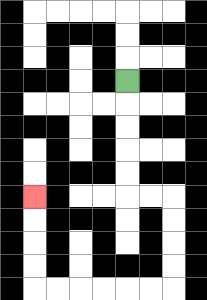{'start': '[5, 3]', 'end': '[1, 8]', 'path_directions': 'D,D,D,D,D,R,R,D,D,D,D,L,L,L,L,L,L,U,U,U,U', 'path_coordinates': '[[5, 3], [5, 4], [5, 5], [5, 6], [5, 7], [5, 8], [6, 8], [7, 8], [7, 9], [7, 10], [7, 11], [7, 12], [6, 12], [5, 12], [4, 12], [3, 12], [2, 12], [1, 12], [1, 11], [1, 10], [1, 9], [1, 8]]'}